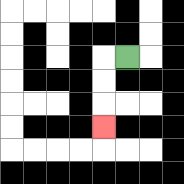{'start': '[5, 2]', 'end': '[4, 5]', 'path_directions': 'L,D,D,D', 'path_coordinates': '[[5, 2], [4, 2], [4, 3], [4, 4], [4, 5]]'}